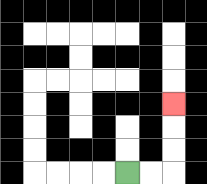{'start': '[5, 7]', 'end': '[7, 4]', 'path_directions': 'R,R,U,U,U', 'path_coordinates': '[[5, 7], [6, 7], [7, 7], [7, 6], [7, 5], [7, 4]]'}